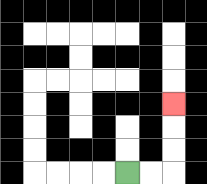{'start': '[5, 7]', 'end': '[7, 4]', 'path_directions': 'R,R,U,U,U', 'path_coordinates': '[[5, 7], [6, 7], [7, 7], [7, 6], [7, 5], [7, 4]]'}